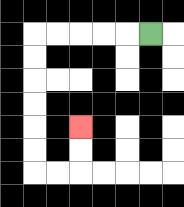{'start': '[6, 1]', 'end': '[3, 5]', 'path_directions': 'L,L,L,L,L,D,D,D,D,D,D,R,R,U,U', 'path_coordinates': '[[6, 1], [5, 1], [4, 1], [3, 1], [2, 1], [1, 1], [1, 2], [1, 3], [1, 4], [1, 5], [1, 6], [1, 7], [2, 7], [3, 7], [3, 6], [3, 5]]'}